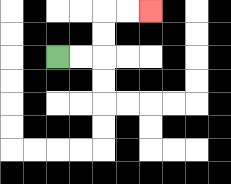{'start': '[2, 2]', 'end': '[6, 0]', 'path_directions': 'R,R,U,U,R,R', 'path_coordinates': '[[2, 2], [3, 2], [4, 2], [4, 1], [4, 0], [5, 0], [6, 0]]'}